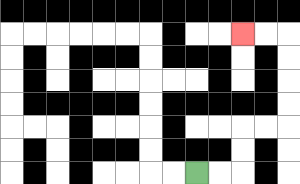{'start': '[8, 7]', 'end': '[10, 1]', 'path_directions': 'R,R,U,U,R,R,U,U,U,U,L,L', 'path_coordinates': '[[8, 7], [9, 7], [10, 7], [10, 6], [10, 5], [11, 5], [12, 5], [12, 4], [12, 3], [12, 2], [12, 1], [11, 1], [10, 1]]'}